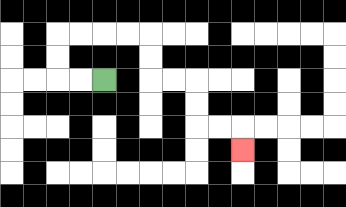{'start': '[4, 3]', 'end': '[10, 6]', 'path_directions': 'L,L,U,U,R,R,R,R,D,D,R,R,D,D,R,R,D', 'path_coordinates': '[[4, 3], [3, 3], [2, 3], [2, 2], [2, 1], [3, 1], [4, 1], [5, 1], [6, 1], [6, 2], [6, 3], [7, 3], [8, 3], [8, 4], [8, 5], [9, 5], [10, 5], [10, 6]]'}